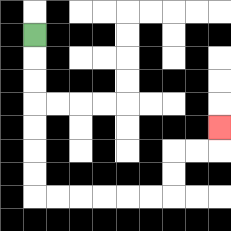{'start': '[1, 1]', 'end': '[9, 5]', 'path_directions': 'D,D,D,D,D,D,D,R,R,R,R,R,R,U,U,R,R,U', 'path_coordinates': '[[1, 1], [1, 2], [1, 3], [1, 4], [1, 5], [1, 6], [1, 7], [1, 8], [2, 8], [3, 8], [4, 8], [5, 8], [6, 8], [7, 8], [7, 7], [7, 6], [8, 6], [9, 6], [9, 5]]'}